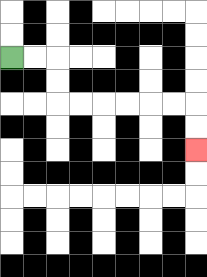{'start': '[0, 2]', 'end': '[8, 6]', 'path_directions': 'R,R,D,D,R,R,R,R,R,R,D,D', 'path_coordinates': '[[0, 2], [1, 2], [2, 2], [2, 3], [2, 4], [3, 4], [4, 4], [5, 4], [6, 4], [7, 4], [8, 4], [8, 5], [8, 6]]'}